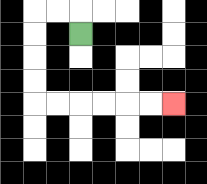{'start': '[3, 1]', 'end': '[7, 4]', 'path_directions': 'U,L,L,D,D,D,D,R,R,R,R,R,R', 'path_coordinates': '[[3, 1], [3, 0], [2, 0], [1, 0], [1, 1], [1, 2], [1, 3], [1, 4], [2, 4], [3, 4], [4, 4], [5, 4], [6, 4], [7, 4]]'}